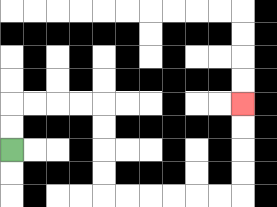{'start': '[0, 6]', 'end': '[10, 4]', 'path_directions': 'U,U,R,R,R,R,D,D,D,D,R,R,R,R,R,R,U,U,U,U', 'path_coordinates': '[[0, 6], [0, 5], [0, 4], [1, 4], [2, 4], [3, 4], [4, 4], [4, 5], [4, 6], [4, 7], [4, 8], [5, 8], [6, 8], [7, 8], [8, 8], [9, 8], [10, 8], [10, 7], [10, 6], [10, 5], [10, 4]]'}